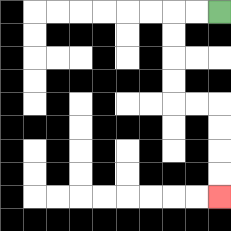{'start': '[9, 0]', 'end': '[9, 8]', 'path_directions': 'L,L,D,D,D,D,R,R,D,D,D,D', 'path_coordinates': '[[9, 0], [8, 0], [7, 0], [7, 1], [7, 2], [7, 3], [7, 4], [8, 4], [9, 4], [9, 5], [9, 6], [9, 7], [9, 8]]'}